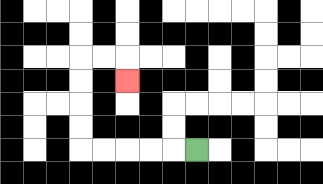{'start': '[8, 6]', 'end': '[5, 3]', 'path_directions': 'L,L,L,L,L,U,U,U,U,R,R,D', 'path_coordinates': '[[8, 6], [7, 6], [6, 6], [5, 6], [4, 6], [3, 6], [3, 5], [3, 4], [3, 3], [3, 2], [4, 2], [5, 2], [5, 3]]'}